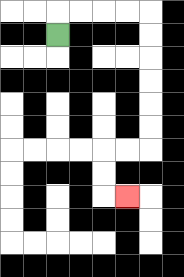{'start': '[2, 1]', 'end': '[5, 8]', 'path_directions': 'U,R,R,R,R,D,D,D,D,D,D,L,L,D,D,R', 'path_coordinates': '[[2, 1], [2, 0], [3, 0], [4, 0], [5, 0], [6, 0], [6, 1], [6, 2], [6, 3], [6, 4], [6, 5], [6, 6], [5, 6], [4, 6], [4, 7], [4, 8], [5, 8]]'}